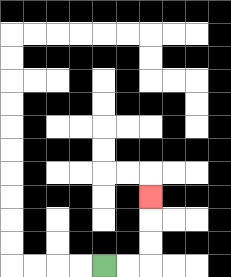{'start': '[4, 11]', 'end': '[6, 8]', 'path_directions': 'R,R,U,U,U', 'path_coordinates': '[[4, 11], [5, 11], [6, 11], [6, 10], [6, 9], [6, 8]]'}